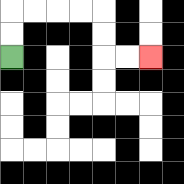{'start': '[0, 2]', 'end': '[6, 2]', 'path_directions': 'U,U,R,R,R,R,D,D,R,R', 'path_coordinates': '[[0, 2], [0, 1], [0, 0], [1, 0], [2, 0], [3, 0], [4, 0], [4, 1], [4, 2], [5, 2], [6, 2]]'}